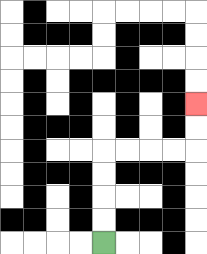{'start': '[4, 10]', 'end': '[8, 4]', 'path_directions': 'U,U,U,U,R,R,R,R,U,U', 'path_coordinates': '[[4, 10], [4, 9], [4, 8], [4, 7], [4, 6], [5, 6], [6, 6], [7, 6], [8, 6], [8, 5], [8, 4]]'}